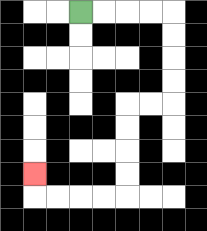{'start': '[3, 0]', 'end': '[1, 7]', 'path_directions': 'R,R,R,R,D,D,D,D,L,L,D,D,D,D,L,L,L,L,U', 'path_coordinates': '[[3, 0], [4, 0], [5, 0], [6, 0], [7, 0], [7, 1], [7, 2], [7, 3], [7, 4], [6, 4], [5, 4], [5, 5], [5, 6], [5, 7], [5, 8], [4, 8], [3, 8], [2, 8], [1, 8], [1, 7]]'}